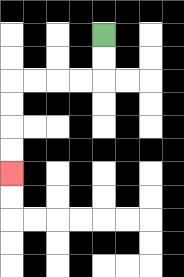{'start': '[4, 1]', 'end': '[0, 7]', 'path_directions': 'D,D,L,L,L,L,D,D,D,D', 'path_coordinates': '[[4, 1], [4, 2], [4, 3], [3, 3], [2, 3], [1, 3], [0, 3], [0, 4], [0, 5], [0, 6], [0, 7]]'}